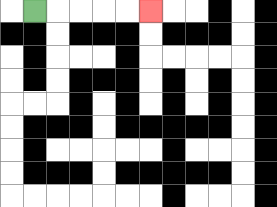{'start': '[1, 0]', 'end': '[6, 0]', 'path_directions': 'R,R,R,R,R', 'path_coordinates': '[[1, 0], [2, 0], [3, 0], [4, 0], [5, 0], [6, 0]]'}